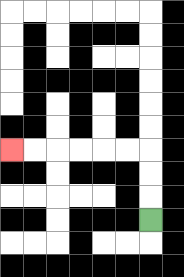{'start': '[6, 9]', 'end': '[0, 6]', 'path_directions': 'U,U,U,L,L,L,L,L,L', 'path_coordinates': '[[6, 9], [6, 8], [6, 7], [6, 6], [5, 6], [4, 6], [3, 6], [2, 6], [1, 6], [0, 6]]'}